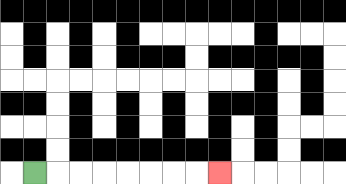{'start': '[1, 7]', 'end': '[9, 7]', 'path_directions': 'R,R,R,R,R,R,R,R', 'path_coordinates': '[[1, 7], [2, 7], [3, 7], [4, 7], [5, 7], [6, 7], [7, 7], [8, 7], [9, 7]]'}